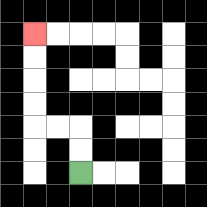{'start': '[3, 7]', 'end': '[1, 1]', 'path_directions': 'U,U,L,L,U,U,U,U', 'path_coordinates': '[[3, 7], [3, 6], [3, 5], [2, 5], [1, 5], [1, 4], [1, 3], [1, 2], [1, 1]]'}